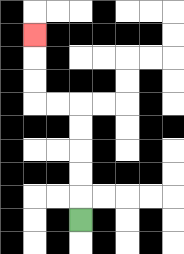{'start': '[3, 9]', 'end': '[1, 1]', 'path_directions': 'U,U,U,U,U,L,L,U,U,U', 'path_coordinates': '[[3, 9], [3, 8], [3, 7], [3, 6], [3, 5], [3, 4], [2, 4], [1, 4], [1, 3], [1, 2], [1, 1]]'}